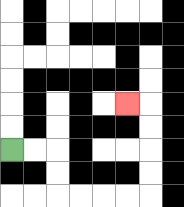{'start': '[0, 6]', 'end': '[5, 4]', 'path_directions': 'R,R,D,D,R,R,R,R,U,U,U,U,L', 'path_coordinates': '[[0, 6], [1, 6], [2, 6], [2, 7], [2, 8], [3, 8], [4, 8], [5, 8], [6, 8], [6, 7], [6, 6], [6, 5], [6, 4], [5, 4]]'}